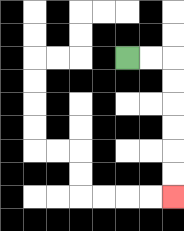{'start': '[5, 2]', 'end': '[7, 8]', 'path_directions': 'R,R,D,D,D,D,D,D', 'path_coordinates': '[[5, 2], [6, 2], [7, 2], [7, 3], [7, 4], [7, 5], [7, 6], [7, 7], [7, 8]]'}